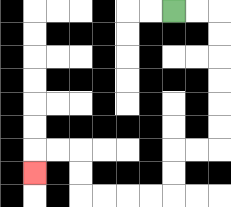{'start': '[7, 0]', 'end': '[1, 7]', 'path_directions': 'R,R,D,D,D,D,D,D,L,L,D,D,L,L,L,L,U,U,L,L,D', 'path_coordinates': '[[7, 0], [8, 0], [9, 0], [9, 1], [9, 2], [9, 3], [9, 4], [9, 5], [9, 6], [8, 6], [7, 6], [7, 7], [7, 8], [6, 8], [5, 8], [4, 8], [3, 8], [3, 7], [3, 6], [2, 6], [1, 6], [1, 7]]'}